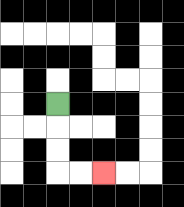{'start': '[2, 4]', 'end': '[4, 7]', 'path_directions': 'D,D,D,R,R', 'path_coordinates': '[[2, 4], [2, 5], [2, 6], [2, 7], [3, 7], [4, 7]]'}